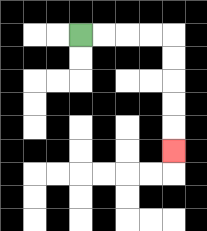{'start': '[3, 1]', 'end': '[7, 6]', 'path_directions': 'R,R,R,R,D,D,D,D,D', 'path_coordinates': '[[3, 1], [4, 1], [5, 1], [6, 1], [7, 1], [7, 2], [7, 3], [7, 4], [7, 5], [7, 6]]'}